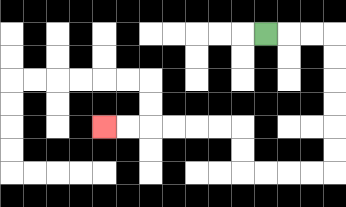{'start': '[11, 1]', 'end': '[4, 5]', 'path_directions': 'R,R,R,D,D,D,D,D,D,L,L,L,L,U,U,L,L,L,L,L,L', 'path_coordinates': '[[11, 1], [12, 1], [13, 1], [14, 1], [14, 2], [14, 3], [14, 4], [14, 5], [14, 6], [14, 7], [13, 7], [12, 7], [11, 7], [10, 7], [10, 6], [10, 5], [9, 5], [8, 5], [7, 5], [6, 5], [5, 5], [4, 5]]'}